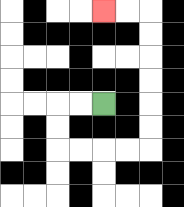{'start': '[4, 4]', 'end': '[4, 0]', 'path_directions': 'L,L,D,D,R,R,R,R,U,U,U,U,U,U,L,L', 'path_coordinates': '[[4, 4], [3, 4], [2, 4], [2, 5], [2, 6], [3, 6], [4, 6], [5, 6], [6, 6], [6, 5], [6, 4], [6, 3], [6, 2], [6, 1], [6, 0], [5, 0], [4, 0]]'}